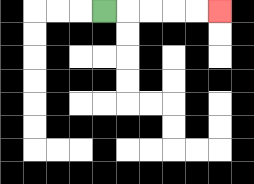{'start': '[4, 0]', 'end': '[9, 0]', 'path_directions': 'R,R,R,R,R', 'path_coordinates': '[[4, 0], [5, 0], [6, 0], [7, 0], [8, 0], [9, 0]]'}